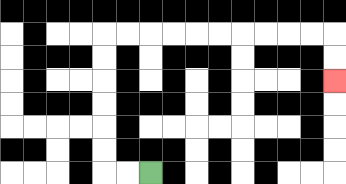{'start': '[6, 7]', 'end': '[14, 3]', 'path_directions': 'L,L,U,U,U,U,U,U,R,R,R,R,R,R,R,R,R,R,D,D', 'path_coordinates': '[[6, 7], [5, 7], [4, 7], [4, 6], [4, 5], [4, 4], [4, 3], [4, 2], [4, 1], [5, 1], [6, 1], [7, 1], [8, 1], [9, 1], [10, 1], [11, 1], [12, 1], [13, 1], [14, 1], [14, 2], [14, 3]]'}